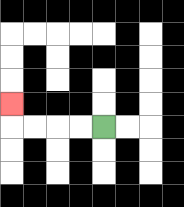{'start': '[4, 5]', 'end': '[0, 4]', 'path_directions': 'L,L,L,L,U', 'path_coordinates': '[[4, 5], [3, 5], [2, 5], [1, 5], [0, 5], [0, 4]]'}